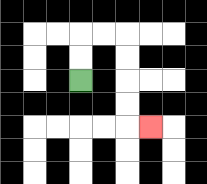{'start': '[3, 3]', 'end': '[6, 5]', 'path_directions': 'U,U,R,R,D,D,D,D,R', 'path_coordinates': '[[3, 3], [3, 2], [3, 1], [4, 1], [5, 1], [5, 2], [5, 3], [5, 4], [5, 5], [6, 5]]'}